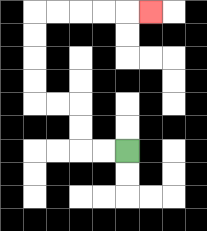{'start': '[5, 6]', 'end': '[6, 0]', 'path_directions': 'L,L,U,U,L,L,U,U,U,U,R,R,R,R,R', 'path_coordinates': '[[5, 6], [4, 6], [3, 6], [3, 5], [3, 4], [2, 4], [1, 4], [1, 3], [1, 2], [1, 1], [1, 0], [2, 0], [3, 0], [4, 0], [5, 0], [6, 0]]'}